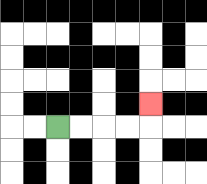{'start': '[2, 5]', 'end': '[6, 4]', 'path_directions': 'R,R,R,R,U', 'path_coordinates': '[[2, 5], [3, 5], [4, 5], [5, 5], [6, 5], [6, 4]]'}